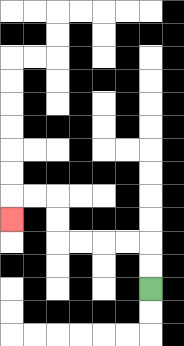{'start': '[6, 12]', 'end': '[0, 9]', 'path_directions': 'U,U,L,L,L,L,U,U,L,L,D', 'path_coordinates': '[[6, 12], [6, 11], [6, 10], [5, 10], [4, 10], [3, 10], [2, 10], [2, 9], [2, 8], [1, 8], [0, 8], [0, 9]]'}